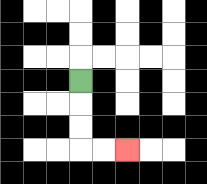{'start': '[3, 3]', 'end': '[5, 6]', 'path_directions': 'D,D,D,R,R', 'path_coordinates': '[[3, 3], [3, 4], [3, 5], [3, 6], [4, 6], [5, 6]]'}